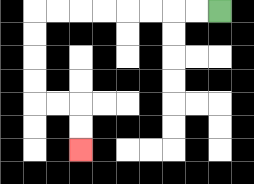{'start': '[9, 0]', 'end': '[3, 6]', 'path_directions': 'L,L,L,L,L,L,L,L,D,D,D,D,R,R,D,D', 'path_coordinates': '[[9, 0], [8, 0], [7, 0], [6, 0], [5, 0], [4, 0], [3, 0], [2, 0], [1, 0], [1, 1], [1, 2], [1, 3], [1, 4], [2, 4], [3, 4], [3, 5], [3, 6]]'}